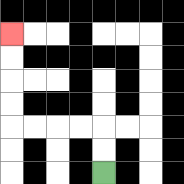{'start': '[4, 7]', 'end': '[0, 1]', 'path_directions': 'U,U,L,L,L,L,U,U,U,U', 'path_coordinates': '[[4, 7], [4, 6], [4, 5], [3, 5], [2, 5], [1, 5], [0, 5], [0, 4], [0, 3], [0, 2], [0, 1]]'}